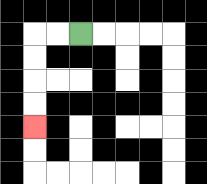{'start': '[3, 1]', 'end': '[1, 5]', 'path_directions': 'L,L,D,D,D,D', 'path_coordinates': '[[3, 1], [2, 1], [1, 1], [1, 2], [1, 3], [1, 4], [1, 5]]'}